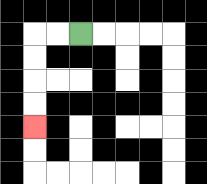{'start': '[3, 1]', 'end': '[1, 5]', 'path_directions': 'L,L,D,D,D,D', 'path_coordinates': '[[3, 1], [2, 1], [1, 1], [1, 2], [1, 3], [1, 4], [1, 5]]'}